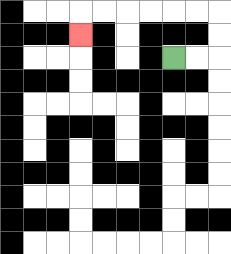{'start': '[7, 2]', 'end': '[3, 1]', 'path_directions': 'R,R,U,U,L,L,L,L,L,L,D', 'path_coordinates': '[[7, 2], [8, 2], [9, 2], [9, 1], [9, 0], [8, 0], [7, 0], [6, 0], [5, 0], [4, 0], [3, 0], [3, 1]]'}